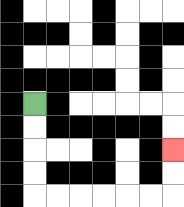{'start': '[1, 4]', 'end': '[7, 6]', 'path_directions': 'D,D,D,D,R,R,R,R,R,R,U,U', 'path_coordinates': '[[1, 4], [1, 5], [1, 6], [1, 7], [1, 8], [2, 8], [3, 8], [4, 8], [5, 8], [6, 8], [7, 8], [7, 7], [7, 6]]'}